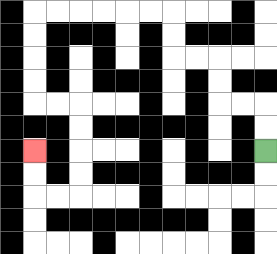{'start': '[11, 6]', 'end': '[1, 6]', 'path_directions': 'U,U,L,L,U,U,L,L,U,U,L,L,L,L,L,L,D,D,D,D,R,R,D,D,D,D,L,L,U,U', 'path_coordinates': '[[11, 6], [11, 5], [11, 4], [10, 4], [9, 4], [9, 3], [9, 2], [8, 2], [7, 2], [7, 1], [7, 0], [6, 0], [5, 0], [4, 0], [3, 0], [2, 0], [1, 0], [1, 1], [1, 2], [1, 3], [1, 4], [2, 4], [3, 4], [3, 5], [3, 6], [3, 7], [3, 8], [2, 8], [1, 8], [1, 7], [1, 6]]'}